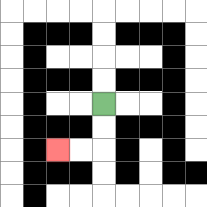{'start': '[4, 4]', 'end': '[2, 6]', 'path_directions': 'D,D,L,L', 'path_coordinates': '[[4, 4], [4, 5], [4, 6], [3, 6], [2, 6]]'}